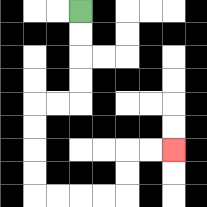{'start': '[3, 0]', 'end': '[7, 6]', 'path_directions': 'D,D,D,D,L,L,D,D,D,D,R,R,R,R,U,U,R,R', 'path_coordinates': '[[3, 0], [3, 1], [3, 2], [3, 3], [3, 4], [2, 4], [1, 4], [1, 5], [1, 6], [1, 7], [1, 8], [2, 8], [3, 8], [4, 8], [5, 8], [5, 7], [5, 6], [6, 6], [7, 6]]'}